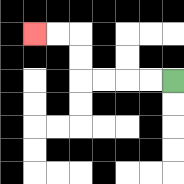{'start': '[7, 3]', 'end': '[1, 1]', 'path_directions': 'L,L,L,L,U,U,L,L', 'path_coordinates': '[[7, 3], [6, 3], [5, 3], [4, 3], [3, 3], [3, 2], [3, 1], [2, 1], [1, 1]]'}